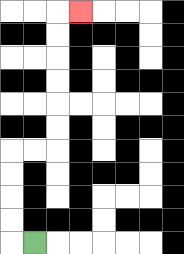{'start': '[1, 10]', 'end': '[3, 0]', 'path_directions': 'L,U,U,U,U,R,R,U,U,U,U,U,U,R', 'path_coordinates': '[[1, 10], [0, 10], [0, 9], [0, 8], [0, 7], [0, 6], [1, 6], [2, 6], [2, 5], [2, 4], [2, 3], [2, 2], [2, 1], [2, 0], [3, 0]]'}